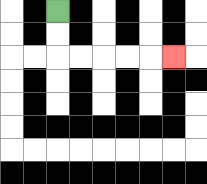{'start': '[2, 0]', 'end': '[7, 2]', 'path_directions': 'D,D,R,R,R,R,R', 'path_coordinates': '[[2, 0], [2, 1], [2, 2], [3, 2], [4, 2], [5, 2], [6, 2], [7, 2]]'}